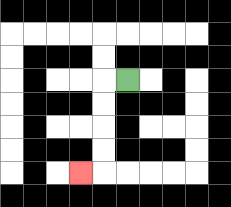{'start': '[5, 3]', 'end': '[3, 7]', 'path_directions': 'L,D,D,D,D,L', 'path_coordinates': '[[5, 3], [4, 3], [4, 4], [4, 5], [4, 6], [4, 7], [3, 7]]'}